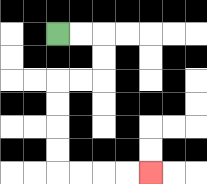{'start': '[2, 1]', 'end': '[6, 7]', 'path_directions': 'R,R,D,D,L,L,D,D,D,D,R,R,R,R', 'path_coordinates': '[[2, 1], [3, 1], [4, 1], [4, 2], [4, 3], [3, 3], [2, 3], [2, 4], [2, 5], [2, 6], [2, 7], [3, 7], [4, 7], [5, 7], [6, 7]]'}